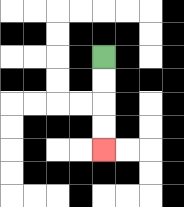{'start': '[4, 2]', 'end': '[4, 6]', 'path_directions': 'D,D,D,D', 'path_coordinates': '[[4, 2], [4, 3], [4, 4], [4, 5], [4, 6]]'}